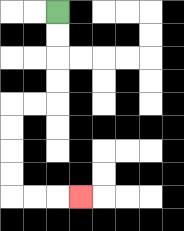{'start': '[2, 0]', 'end': '[3, 8]', 'path_directions': 'D,D,D,D,L,L,D,D,D,D,R,R,R', 'path_coordinates': '[[2, 0], [2, 1], [2, 2], [2, 3], [2, 4], [1, 4], [0, 4], [0, 5], [0, 6], [0, 7], [0, 8], [1, 8], [2, 8], [3, 8]]'}